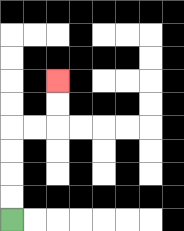{'start': '[0, 9]', 'end': '[2, 3]', 'path_directions': 'U,U,U,U,R,R,U,U', 'path_coordinates': '[[0, 9], [0, 8], [0, 7], [0, 6], [0, 5], [1, 5], [2, 5], [2, 4], [2, 3]]'}